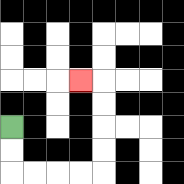{'start': '[0, 5]', 'end': '[3, 3]', 'path_directions': 'D,D,R,R,R,R,U,U,U,U,L', 'path_coordinates': '[[0, 5], [0, 6], [0, 7], [1, 7], [2, 7], [3, 7], [4, 7], [4, 6], [4, 5], [4, 4], [4, 3], [3, 3]]'}